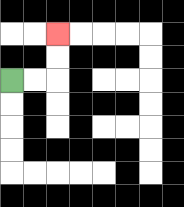{'start': '[0, 3]', 'end': '[2, 1]', 'path_directions': 'R,R,U,U', 'path_coordinates': '[[0, 3], [1, 3], [2, 3], [2, 2], [2, 1]]'}